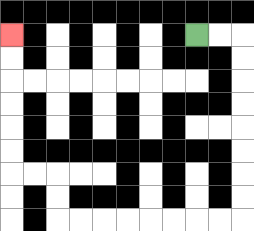{'start': '[8, 1]', 'end': '[0, 1]', 'path_directions': 'R,R,D,D,D,D,D,D,D,D,L,L,L,L,L,L,L,L,U,U,L,L,U,U,U,U,U,U', 'path_coordinates': '[[8, 1], [9, 1], [10, 1], [10, 2], [10, 3], [10, 4], [10, 5], [10, 6], [10, 7], [10, 8], [10, 9], [9, 9], [8, 9], [7, 9], [6, 9], [5, 9], [4, 9], [3, 9], [2, 9], [2, 8], [2, 7], [1, 7], [0, 7], [0, 6], [0, 5], [0, 4], [0, 3], [0, 2], [0, 1]]'}